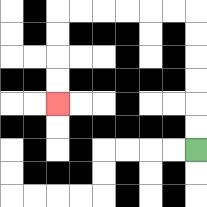{'start': '[8, 6]', 'end': '[2, 4]', 'path_directions': 'U,U,U,U,U,U,L,L,L,L,L,L,D,D,D,D', 'path_coordinates': '[[8, 6], [8, 5], [8, 4], [8, 3], [8, 2], [8, 1], [8, 0], [7, 0], [6, 0], [5, 0], [4, 0], [3, 0], [2, 0], [2, 1], [2, 2], [2, 3], [2, 4]]'}